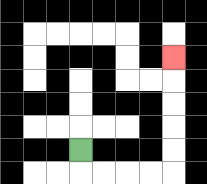{'start': '[3, 6]', 'end': '[7, 2]', 'path_directions': 'D,R,R,R,R,U,U,U,U,U', 'path_coordinates': '[[3, 6], [3, 7], [4, 7], [5, 7], [6, 7], [7, 7], [7, 6], [7, 5], [7, 4], [7, 3], [7, 2]]'}